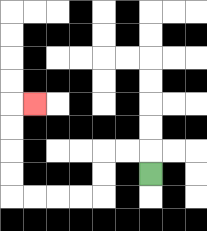{'start': '[6, 7]', 'end': '[1, 4]', 'path_directions': 'U,L,L,D,D,L,L,L,L,U,U,U,U,R', 'path_coordinates': '[[6, 7], [6, 6], [5, 6], [4, 6], [4, 7], [4, 8], [3, 8], [2, 8], [1, 8], [0, 8], [0, 7], [0, 6], [0, 5], [0, 4], [1, 4]]'}